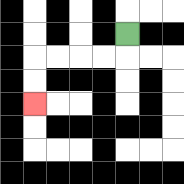{'start': '[5, 1]', 'end': '[1, 4]', 'path_directions': 'D,L,L,L,L,D,D', 'path_coordinates': '[[5, 1], [5, 2], [4, 2], [3, 2], [2, 2], [1, 2], [1, 3], [1, 4]]'}